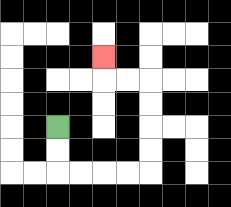{'start': '[2, 5]', 'end': '[4, 2]', 'path_directions': 'D,D,R,R,R,R,U,U,U,U,L,L,U', 'path_coordinates': '[[2, 5], [2, 6], [2, 7], [3, 7], [4, 7], [5, 7], [6, 7], [6, 6], [6, 5], [6, 4], [6, 3], [5, 3], [4, 3], [4, 2]]'}